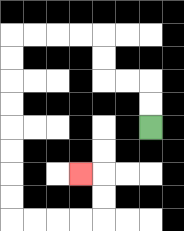{'start': '[6, 5]', 'end': '[3, 7]', 'path_directions': 'U,U,L,L,U,U,L,L,L,L,D,D,D,D,D,D,D,D,R,R,R,R,U,U,L', 'path_coordinates': '[[6, 5], [6, 4], [6, 3], [5, 3], [4, 3], [4, 2], [4, 1], [3, 1], [2, 1], [1, 1], [0, 1], [0, 2], [0, 3], [0, 4], [0, 5], [0, 6], [0, 7], [0, 8], [0, 9], [1, 9], [2, 9], [3, 9], [4, 9], [4, 8], [4, 7], [3, 7]]'}